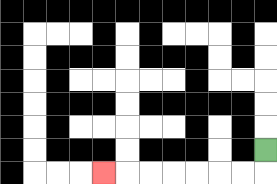{'start': '[11, 6]', 'end': '[4, 7]', 'path_directions': 'D,L,L,L,L,L,L,L', 'path_coordinates': '[[11, 6], [11, 7], [10, 7], [9, 7], [8, 7], [7, 7], [6, 7], [5, 7], [4, 7]]'}